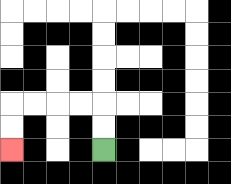{'start': '[4, 6]', 'end': '[0, 6]', 'path_directions': 'U,U,L,L,L,L,D,D', 'path_coordinates': '[[4, 6], [4, 5], [4, 4], [3, 4], [2, 4], [1, 4], [0, 4], [0, 5], [0, 6]]'}